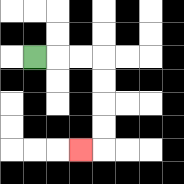{'start': '[1, 2]', 'end': '[3, 6]', 'path_directions': 'R,R,R,D,D,D,D,L', 'path_coordinates': '[[1, 2], [2, 2], [3, 2], [4, 2], [4, 3], [4, 4], [4, 5], [4, 6], [3, 6]]'}